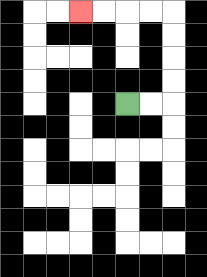{'start': '[5, 4]', 'end': '[3, 0]', 'path_directions': 'R,R,U,U,U,U,L,L,L,L', 'path_coordinates': '[[5, 4], [6, 4], [7, 4], [7, 3], [7, 2], [7, 1], [7, 0], [6, 0], [5, 0], [4, 0], [3, 0]]'}